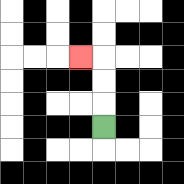{'start': '[4, 5]', 'end': '[3, 2]', 'path_directions': 'U,U,U,L', 'path_coordinates': '[[4, 5], [4, 4], [4, 3], [4, 2], [3, 2]]'}